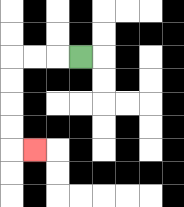{'start': '[3, 2]', 'end': '[1, 6]', 'path_directions': 'L,L,L,D,D,D,D,R', 'path_coordinates': '[[3, 2], [2, 2], [1, 2], [0, 2], [0, 3], [0, 4], [0, 5], [0, 6], [1, 6]]'}